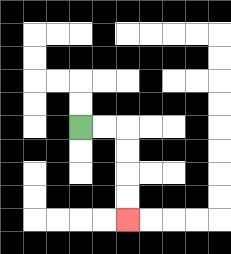{'start': '[3, 5]', 'end': '[5, 9]', 'path_directions': 'R,R,D,D,D,D', 'path_coordinates': '[[3, 5], [4, 5], [5, 5], [5, 6], [5, 7], [5, 8], [5, 9]]'}